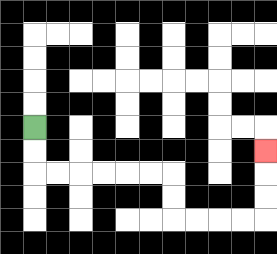{'start': '[1, 5]', 'end': '[11, 6]', 'path_directions': 'D,D,R,R,R,R,R,R,D,D,R,R,R,R,U,U,U', 'path_coordinates': '[[1, 5], [1, 6], [1, 7], [2, 7], [3, 7], [4, 7], [5, 7], [6, 7], [7, 7], [7, 8], [7, 9], [8, 9], [9, 9], [10, 9], [11, 9], [11, 8], [11, 7], [11, 6]]'}